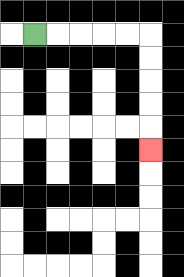{'start': '[1, 1]', 'end': '[6, 6]', 'path_directions': 'R,R,R,R,R,D,D,D,D,D', 'path_coordinates': '[[1, 1], [2, 1], [3, 1], [4, 1], [5, 1], [6, 1], [6, 2], [6, 3], [6, 4], [6, 5], [6, 6]]'}